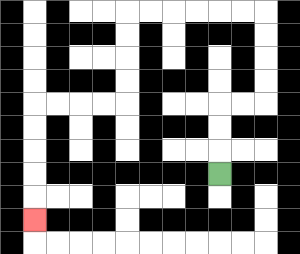{'start': '[9, 7]', 'end': '[1, 9]', 'path_directions': 'U,U,U,R,R,U,U,U,U,L,L,L,L,L,L,D,D,D,D,L,L,L,L,D,D,D,D,D', 'path_coordinates': '[[9, 7], [9, 6], [9, 5], [9, 4], [10, 4], [11, 4], [11, 3], [11, 2], [11, 1], [11, 0], [10, 0], [9, 0], [8, 0], [7, 0], [6, 0], [5, 0], [5, 1], [5, 2], [5, 3], [5, 4], [4, 4], [3, 4], [2, 4], [1, 4], [1, 5], [1, 6], [1, 7], [1, 8], [1, 9]]'}